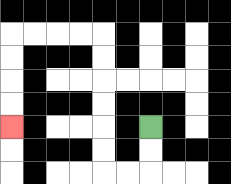{'start': '[6, 5]', 'end': '[0, 5]', 'path_directions': 'D,D,L,L,U,U,U,U,U,U,L,L,L,L,D,D,D,D', 'path_coordinates': '[[6, 5], [6, 6], [6, 7], [5, 7], [4, 7], [4, 6], [4, 5], [4, 4], [4, 3], [4, 2], [4, 1], [3, 1], [2, 1], [1, 1], [0, 1], [0, 2], [0, 3], [0, 4], [0, 5]]'}